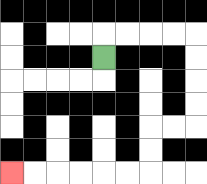{'start': '[4, 2]', 'end': '[0, 7]', 'path_directions': 'U,R,R,R,R,D,D,D,D,L,L,D,D,L,L,L,L,L,L', 'path_coordinates': '[[4, 2], [4, 1], [5, 1], [6, 1], [7, 1], [8, 1], [8, 2], [8, 3], [8, 4], [8, 5], [7, 5], [6, 5], [6, 6], [6, 7], [5, 7], [4, 7], [3, 7], [2, 7], [1, 7], [0, 7]]'}